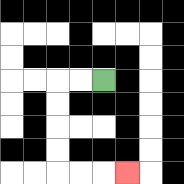{'start': '[4, 3]', 'end': '[5, 7]', 'path_directions': 'L,L,D,D,D,D,R,R,R', 'path_coordinates': '[[4, 3], [3, 3], [2, 3], [2, 4], [2, 5], [2, 6], [2, 7], [3, 7], [4, 7], [5, 7]]'}